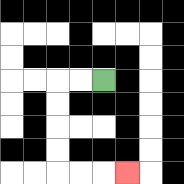{'start': '[4, 3]', 'end': '[5, 7]', 'path_directions': 'L,L,D,D,D,D,R,R,R', 'path_coordinates': '[[4, 3], [3, 3], [2, 3], [2, 4], [2, 5], [2, 6], [2, 7], [3, 7], [4, 7], [5, 7]]'}